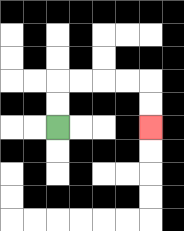{'start': '[2, 5]', 'end': '[6, 5]', 'path_directions': 'U,U,R,R,R,R,D,D', 'path_coordinates': '[[2, 5], [2, 4], [2, 3], [3, 3], [4, 3], [5, 3], [6, 3], [6, 4], [6, 5]]'}